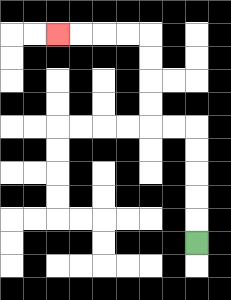{'start': '[8, 10]', 'end': '[2, 1]', 'path_directions': 'U,U,U,U,U,L,L,U,U,U,U,L,L,L,L', 'path_coordinates': '[[8, 10], [8, 9], [8, 8], [8, 7], [8, 6], [8, 5], [7, 5], [6, 5], [6, 4], [6, 3], [6, 2], [6, 1], [5, 1], [4, 1], [3, 1], [2, 1]]'}